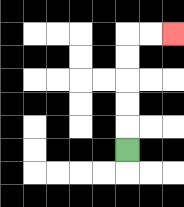{'start': '[5, 6]', 'end': '[7, 1]', 'path_directions': 'U,U,U,U,U,R,R', 'path_coordinates': '[[5, 6], [5, 5], [5, 4], [5, 3], [5, 2], [5, 1], [6, 1], [7, 1]]'}